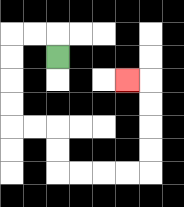{'start': '[2, 2]', 'end': '[5, 3]', 'path_directions': 'U,L,L,D,D,D,D,R,R,D,D,R,R,R,R,U,U,U,U,L', 'path_coordinates': '[[2, 2], [2, 1], [1, 1], [0, 1], [0, 2], [0, 3], [0, 4], [0, 5], [1, 5], [2, 5], [2, 6], [2, 7], [3, 7], [4, 7], [5, 7], [6, 7], [6, 6], [6, 5], [6, 4], [6, 3], [5, 3]]'}